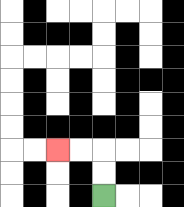{'start': '[4, 8]', 'end': '[2, 6]', 'path_directions': 'U,U,L,L', 'path_coordinates': '[[4, 8], [4, 7], [4, 6], [3, 6], [2, 6]]'}